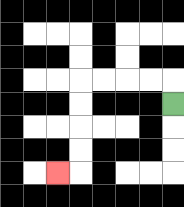{'start': '[7, 4]', 'end': '[2, 7]', 'path_directions': 'U,L,L,L,L,D,D,D,D,L', 'path_coordinates': '[[7, 4], [7, 3], [6, 3], [5, 3], [4, 3], [3, 3], [3, 4], [3, 5], [3, 6], [3, 7], [2, 7]]'}